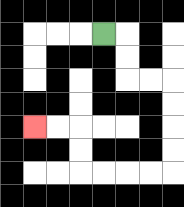{'start': '[4, 1]', 'end': '[1, 5]', 'path_directions': 'R,D,D,R,R,D,D,D,D,L,L,L,L,U,U,L,L', 'path_coordinates': '[[4, 1], [5, 1], [5, 2], [5, 3], [6, 3], [7, 3], [7, 4], [7, 5], [7, 6], [7, 7], [6, 7], [5, 7], [4, 7], [3, 7], [3, 6], [3, 5], [2, 5], [1, 5]]'}